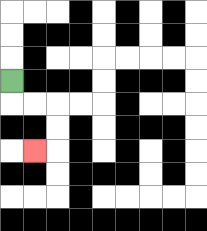{'start': '[0, 3]', 'end': '[1, 6]', 'path_directions': 'D,R,R,D,D,L', 'path_coordinates': '[[0, 3], [0, 4], [1, 4], [2, 4], [2, 5], [2, 6], [1, 6]]'}